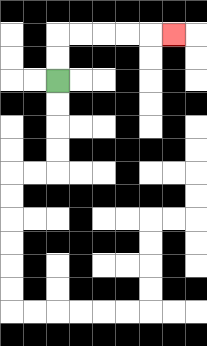{'start': '[2, 3]', 'end': '[7, 1]', 'path_directions': 'U,U,R,R,R,R,R', 'path_coordinates': '[[2, 3], [2, 2], [2, 1], [3, 1], [4, 1], [5, 1], [6, 1], [7, 1]]'}